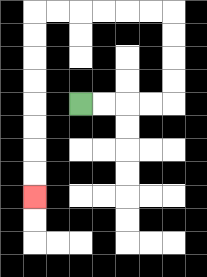{'start': '[3, 4]', 'end': '[1, 8]', 'path_directions': 'R,R,R,R,U,U,U,U,L,L,L,L,L,L,D,D,D,D,D,D,D,D', 'path_coordinates': '[[3, 4], [4, 4], [5, 4], [6, 4], [7, 4], [7, 3], [7, 2], [7, 1], [7, 0], [6, 0], [5, 0], [4, 0], [3, 0], [2, 0], [1, 0], [1, 1], [1, 2], [1, 3], [1, 4], [1, 5], [1, 6], [1, 7], [1, 8]]'}